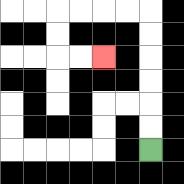{'start': '[6, 6]', 'end': '[4, 2]', 'path_directions': 'U,U,U,U,U,U,L,L,L,L,D,D,R,R', 'path_coordinates': '[[6, 6], [6, 5], [6, 4], [6, 3], [6, 2], [6, 1], [6, 0], [5, 0], [4, 0], [3, 0], [2, 0], [2, 1], [2, 2], [3, 2], [4, 2]]'}